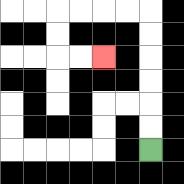{'start': '[6, 6]', 'end': '[4, 2]', 'path_directions': 'U,U,U,U,U,U,L,L,L,L,D,D,R,R', 'path_coordinates': '[[6, 6], [6, 5], [6, 4], [6, 3], [6, 2], [6, 1], [6, 0], [5, 0], [4, 0], [3, 0], [2, 0], [2, 1], [2, 2], [3, 2], [4, 2]]'}